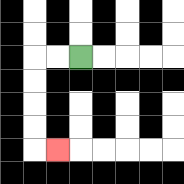{'start': '[3, 2]', 'end': '[2, 6]', 'path_directions': 'L,L,D,D,D,D,R', 'path_coordinates': '[[3, 2], [2, 2], [1, 2], [1, 3], [1, 4], [1, 5], [1, 6], [2, 6]]'}